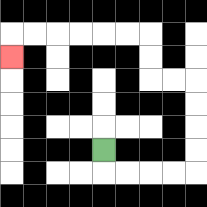{'start': '[4, 6]', 'end': '[0, 2]', 'path_directions': 'D,R,R,R,R,U,U,U,U,L,L,U,U,L,L,L,L,L,L,D', 'path_coordinates': '[[4, 6], [4, 7], [5, 7], [6, 7], [7, 7], [8, 7], [8, 6], [8, 5], [8, 4], [8, 3], [7, 3], [6, 3], [6, 2], [6, 1], [5, 1], [4, 1], [3, 1], [2, 1], [1, 1], [0, 1], [0, 2]]'}